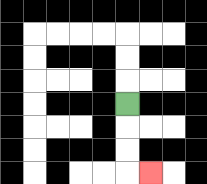{'start': '[5, 4]', 'end': '[6, 7]', 'path_directions': 'D,D,D,R', 'path_coordinates': '[[5, 4], [5, 5], [5, 6], [5, 7], [6, 7]]'}